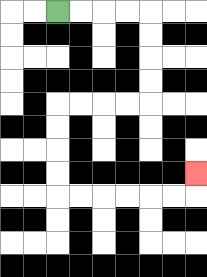{'start': '[2, 0]', 'end': '[8, 7]', 'path_directions': 'R,R,R,R,D,D,D,D,L,L,L,L,D,D,D,D,R,R,R,R,R,R,U', 'path_coordinates': '[[2, 0], [3, 0], [4, 0], [5, 0], [6, 0], [6, 1], [6, 2], [6, 3], [6, 4], [5, 4], [4, 4], [3, 4], [2, 4], [2, 5], [2, 6], [2, 7], [2, 8], [3, 8], [4, 8], [5, 8], [6, 8], [7, 8], [8, 8], [8, 7]]'}